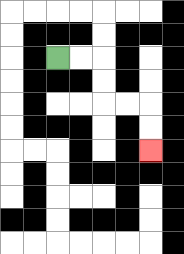{'start': '[2, 2]', 'end': '[6, 6]', 'path_directions': 'R,R,D,D,R,R,D,D', 'path_coordinates': '[[2, 2], [3, 2], [4, 2], [4, 3], [4, 4], [5, 4], [6, 4], [6, 5], [6, 6]]'}